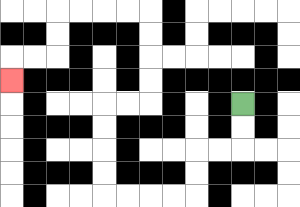{'start': '[10, 4]', 'end': '[0, 3]', 'path_directions': 'D,D,L,L,D,D,L,L,L,L,U,U,U,U,R,R,U,U,U,U,L,L,L,L,D,D,L,L,D', 'path_coordinates': '[[10, 4], [10, 5], [10, 6], [9, 6], [8, 6], [8, 7], [8, 8], [7, 8], [6, 8], [5, 8], [4, 8], [4, 7], [4, 6], [4, 5], [4, 4], [5, 4], [6, 4], [6, 3], [6, 2], [6, 1], [6, 0], [5, 0], [4, 0], [3, 0], [2, 0], [2, 1], [2, 2], [1, 2], [0, 2], [0, 3]]'}